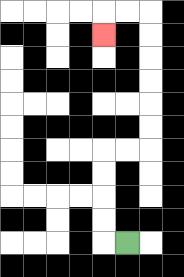{'start': '[5, 10]', 'end': '[4, 1]', 'path_directions': 'L,U,U,U,U,R,R,U,U,U,U,U,U,L,L,D', 'path_coordinates': '[[5, 10], [4, 10], [4, 9], [4, 8], [4, 7], [4, 6], [5, 6], [6, 6], [6, 5], [6, 4], [6, 3], [6, 2], [6, 1], [6, 0], [5, 0], [4, 0], [4, 1]]'}